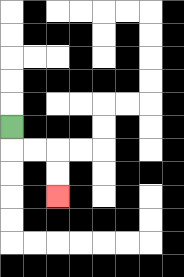{'start': '[0, 5]', 'end': '[2, 8]', 'path_directions': 'D,R,R,D,D', 'path_coordinates': '[[0, 5], [0, 6], [1, 6], [2, 6], [2, 7], [2, 8]]'}